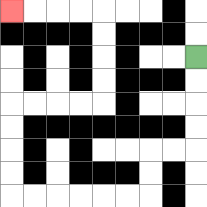{'start': '[8, 2]', 'end': '[0, 0]', 'path_directions': 'D,D,D,D,L,L,D,D,L,L,L,L,L,L,U,U,U,U,R,R,R,R,U,U,U,U,L,L,L,L', 'path_coordinates': '[[8, 2], [8, 3], [8, 4], [8, 5], [8, 6], [7, 6], [6, 6], [6, 7], [6, 8], [5, 8], [4, 8], [3, 8], [2, 8], [1, 8], [0, 8], [0, 7], [0, 6], [0, 5], [0, 4], [1, 4], [2, 4], [3, 4], [4, 4], [4, 3], [4, 2], [4, 1], [4, 0], [3, 0], [2, 0], [1, 0], [0, 0]]'}